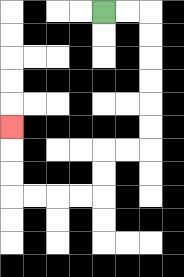{'start': '[4, 0]', 'end': '[0, 5]', 'path_directions': 'R,R,D,D,D,D,D,D,L,L,D,D,L,L,L,L,U,U,U', 'path_coordinates': '[[4, 0], [5, 0], [6, 0], [6, 1], [6, 2], [6, 3], [6, 4], [6, 5], [6, 6], [5, 6], [4, 6], [4, 7], [4, 8], [3, 8], [2, 8], [1, 8], [0, 8], [0, 7], [0, 6], [0, 5]]'}